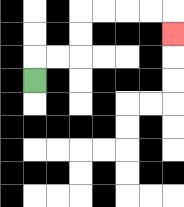{'start': '[1, 3]', 'end': '[7, 1]', 'path_directions': 'U,R,R,U,U,R,R,R,R,D', 'path_coordinates': '[[1, 3], [1, 2], [2, 2], [3, 2], [3, 1], [3, 0], [4, 0], [5, 0], [6, 0], [7, 0], [7, 1]]'}